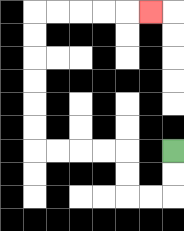{'start': '[7, 6]', 'end': '[6, 0]', 'path_directions': 'D,D,L,L,U,U,L,L,L,L,U,U,U,U,U,U,R,R,R,R,R', 'path_coordinates': '[[7, 6], [7, 7], [7, 8], [6, 8], [5, 8], [5, 7], [5, 6], [4, 6], [3, 6], [2, 6], [1, 6], [1, 5], [1, 4], [1, 3], [1, 2], [1, 1], [1, 0], [2, 0], [3, 0], [4, 0], [5, 0], [6, 0]]'}